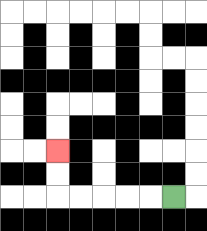{'start': '[7, 8]', 'end': '[2, 6]', 'path_directions': 'L,L,L,L,L,U,U', 'path_coordinates': '[[7, 8], [6, 8], [5, 8], [4, 8], [3, 8], [2, 8], [2, 7], [2, 6]]'}